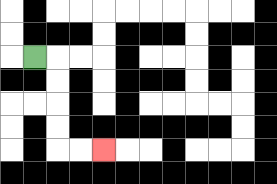{'start': '[1, 2]', 'end': '[4, 6]', 'path_directions': 'R,D,D,D,D,R,R', 'path_coordinates': '[[1, 2], [2, 2], [2, 3], [2, 4], [2, 5], [2, 6], [3, 6], [4, 6]]'}